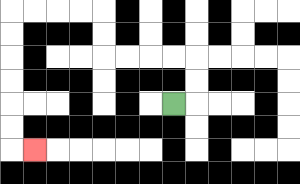{'start': '[7, 4]', 'end': '[1, 6]', 'path_directions': 'R,U,U,L,L,L,L,U,U,L,L,L,L,D,D,D,D,D,D,R', 'path_coordinates': '[[7, 4], [8, 4], [8, 3], [8, 2], [7, 2], [6, 2], [5, 2], [4, 2], [4, 1], [4, 0], [3, 0], [2, 0], [1, 0], [0, 0], [0, 1], [0, 2], [0, 3], [0, 4], [0, 5], [0, 6], [1, 6]]'}